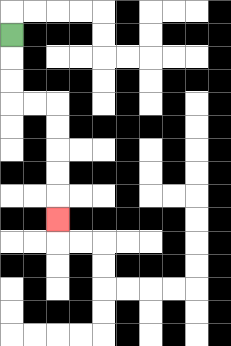{'start': '[0, 1]', 'end': '[2, 9]', 'path_directions': 'D,D,D,R,R,D,D,D,D,D', 'path_coordinates': '[[0, 1], [0, 2], [0, 3], [0, 4], [1, 4], [2, 4], [2, 5], [2, 6], [2, 7], [2, 8], [2, 9]]'}